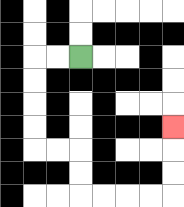{'start': '[3, 2]', 'end': '[7, 5]', 'path_directions': 'L,L,D,D,D,D,R,R,D,D,R,R,R,R,U,U,U', 'path_coordinates': '[[3, 2], [2, 2], [1, 2], [1, 3], [1, 4], [1, 5], [1, 6], [2, 6], [3, 6], [3, 7], [3, 8], [4, 8], [5, 8], [6, 8], [7, 8], [7, 7], [7, 6], [7, 5]]'}